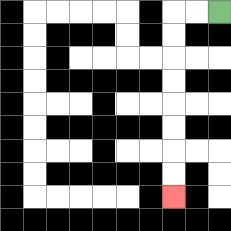{'start': '[9, 0]', 'end': '[7, 8]', 'path_directions': 'L,L,D,D,D,D,D,D,D,D', 'path_coordinates': '[[9, 0], [8, 0], [7, 0], [7, 1], [7, 2], [7, 3], [7, 4], [7, 5], [7, 6], [7, 7], [7, 8]]'}